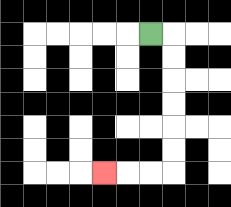{'start': '[6, 1]', 'end': '[4, 7]', 'path_directions': 'R,D,D,D,D,D,D,L,L,L', 'path_coordinates': '[[6, 1], [7, 1], [7, 2], [7, 3], [7, 4], [7, 5], [7, 6], [7, 7], [6, 7], [5, 7], [4, 7]]'}